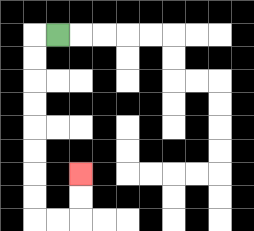{'start': '[2, 1]', 'end': '[3, 7]', 'path_directions': 'L,D,D,D,D,D,D,D,D,R,R,U,U', 'path_coordinates': '[[2, 1], [1, 1], [1, 2], [1, 3], [1, 4], [1, 5], [1, 6], [1, 7], [1, 8], [1, 9], [2, 9], [3, 9], [3, 8], [3, 7]]'}